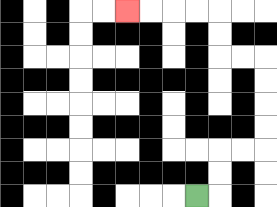{'start': '[8, 8]', 'end': '[5, 0]', 'path_directions': 'R,U,U,R,R,U,U,U,U,L,L,U,U,L,L,L,L', 'path_coordinates': '[[8, 8], [9, 8], [9, 7], [9, 6], [10, 6], [11, 6], [11, 5], [11, 4], [11, 3], [11, 2], [10, 2], [9, 2], [9, 1], [9, 0], [8, 0], [7, 0], [6, 0], [5, 0]]'}